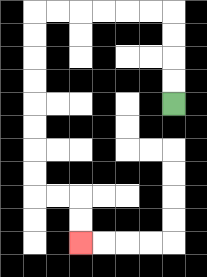{'start': '[7, 4]', 'end': '[3, 10]', 'path_directions': 'U,U,U,U,L,L,L,L,L,L,D,D,D,D,D,D,D,D,R,R,D,D', 'path_coordinates': '[[7, 4], [7, 3], [7, 2], [7, 1], [7, 0], [6, 0], [5, 0], [4, 0], [3, 0], [2, 0], [1, 0], [1, 1], [1, 2], [1, 3], [1, 4], [1, 5], [1, 6], [1, 7], [1, 8], [2, 8], [3, 8], [3, 9], [3, 10]]'}